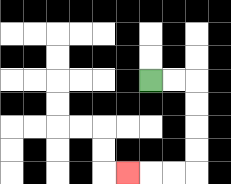{'start': '[6, 3]', 'end': '[5, 7]', 'path_directions': 'R,R,D,D,D,D,L,L,L', 'path_coordinates': '[[6, 3], [7, 3], [8, 3], [8, 4], [8, 5], [8, 6], [8, 7], [7, 7], [6, 7], [5, 7]]'}